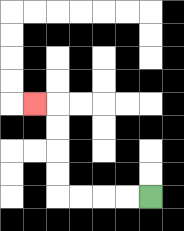{'start': '[6, 8]', 'end': '[1, 4]', 'path_directions': 'L,L,L,L,U,U,U,U,L', 'path_coordinates': '[[6, 8], [5, 8], [4, 8], [3, 8], [2, 8], [2, 7], [2, 6], [2, 5], [2, 4], [1, 4]]'}